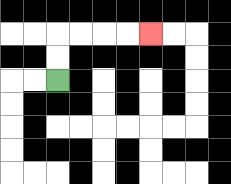{'start': '[2, 3]', 'end': '[6, 1]', 'path_directions': 'U,U,R,R,R,R', 'path_coordinates': '[[2, 3], [2, 2], [2, 1], [3, 1], [4, 1], [5, 1], [6, 1]]'}